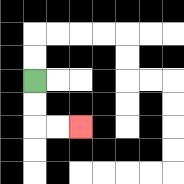{'start': '[1, 3]', 'end': '[3, 5]', 'path_directions': 'D,D,R,R', 'path_coordinates': '[[1, 3], [1, 4], [1, 5], [2, 5], [3, 5]]'}